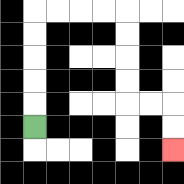{'start': '[1, 5]', 'end': '[7, 6]', 'path_directions': 'U,U,U,U,U,R,R,R,R,D,D,D,D,R,R,D,D', 'path_coordinates': '[[1, 5], [1, 4], [1, 3], [1, 2], [1, 1], [1, 0], [2, 0], [3, 0], [4, 0], [5, 0], [5, 1], [5, 2], [5, 3], [5, 4], [6, 4], [7, 4], [7, 5], [7, 6]]'}